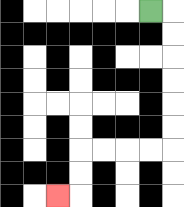{'start': '[6, 0]', 'end': '[2, 8]', 'path_directions': 'R,D,D,D,D,D,D,L,L,L,L,D,D,L', 'path_coordinates': '[[6, 0], [7, 0], [7, 1], [7, 2], [7, 3], [7, 4], [7, 5], [7, 6], [6, 6], [5, 6], [4, 6], [3, 6], [3, 7], [3, 8], [2, 8]]'}